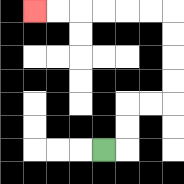{'start': '[4, 6]', 'end': '[1, 0]', 'path_directions': 'R,U,U,R,R,U,U,U,U,L,L,L,L,L,L', 'path_coordinates': '[[4, 6], [5, 6], [5, 5], [5, 4], [6, 4], [7, 4], [7, 3], [7, 2], [7, 1], [7, 0], [6, 0], [5, 0], [4, 0], [3, 0], [2, 0], [1, 0]]'}